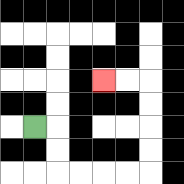{'start': '[1, 5]', 'end': '[4, 3]', 'path_directions': 'R,D,D,R,R,R,R,U,U,U,U,L,L', 'path_coordinates': '[[1, 5], [2, 5], [2, 6], [2, 7], [3, 7], [4, 7], [5, 7], [6, 7], [6, 6], [6, 5], [6, 4], [6, 3], [5, 3], [4, 3]]'}